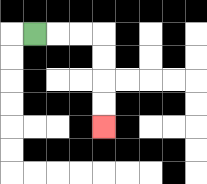{'start': '[1, 1]', 'end': '[4, 5]', 'path_directions': 'R,R,R,D,D,D,D', 'path_coordinates': '[[1, 1], [2, 1], [3, 1], [4, 1], [4, 2], [4, 3], [4, 4], [4, 5]]'}